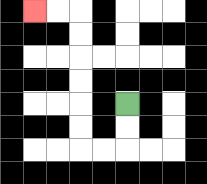{'start': '[5, 4]', 'end': '[1, 0]', 'path_directions': 'D,D,L,L,U,U,U,U,U,U,L,L', 'path_coordinates': '[[5, 4], [5, 5], [5, 6], [4, 6], [3, 6], [3, 5], [3, 4], [3, 3], [3, 2], [3, 1], [3, 0], [2, 0], [1, 0]]'}